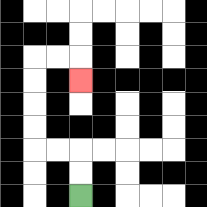{'start': '[3, 8]', 'end': '[3, 3]', 'path_directions': 'U,U,L,L,U,U,U,U,R,R,D', 'path_coordinates': '[[3, 8], [3, 7], [3, 6], [2, 6], [1, 6], [1, 5], [1, 4], [1, 3], [1, 2], [2, 2], [3, 2], [3, 3]]'}